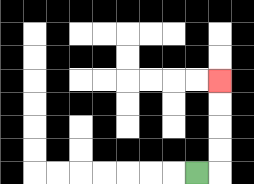{'start': '[8, 7]', 'end': '[9, 3]', 'path_directions': 'R,U,U,U,U', 'path_coordinates': '[[8, 7], [9, 7], [9, 6], [9, 5], [9, 4], [9, 3]]'}